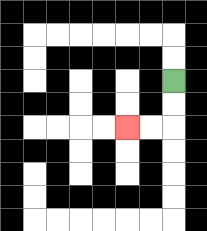{'start': '[7, 3]', 'end': '[5, 5]', 'path_directions': 'D,D,L,L', 'path_coordinates': '[[7, 3], [7, 4], [7, 5], [6, 5], [5, 5]]'}